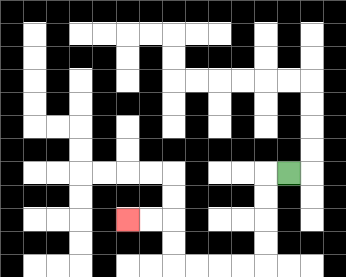{'start': '[12, 7]', 'end': '[5, 9]', 'path_directions': 'L,D,D,D,D,L,L,L,L,U,U,L,L', 'path_coordinates': '[[12, 7], [11, 7], [11, 8], [11, 9], [11, 10], [11, 11], [10, 11], [9, 11], [8, 11], [7, 11], [7, 10], [7, 9], [6, 9], [5, 9]]'}